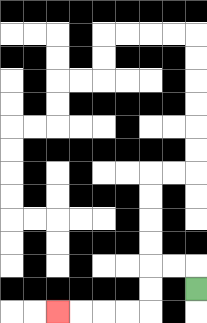{'start': '[8, 12]', 'end': '[2, 13]', 'path_directions': 'U,L,L,D,D,L,L,L,L', 'path_coordinates': '[[8, 12], [8, 11], [7, 11], [6, 11], [6, 12], [6, 13], [5, 13], [4, 13], [3, 13], [2, 13]]'}